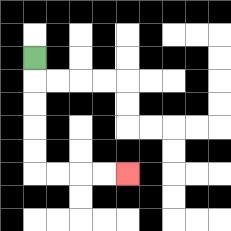{'start': '[1, 2]', 'end': '[5, 7]', 'path_directions': 'D,D,D,D,D,R,R,R,R', 'path_coordinates': '[[1, 2], [1, 3], [1, 4], [1, 5], [1, 6], [1, 7], [2, 7], [3, 7], [4, 7], [5, 7]]'}